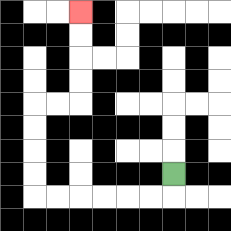{'start': '[7, 7]', 'end': '[3, 0]', 'path_directions': 'D,L,L,L,L,L,L,U,U,U,U,R,R,U,U,U,U', 'path_coordinates': '[[7, 7], [7, 8], [6, 8], [5, 8], [4, 8], [3, 8], [2, 8], [1, 8], [1, 7], [1, 6], [1, 5], [1, 4], [2, 4], [3, 4], [3, 3], [3, 2], [3, 1], [3, 0]]'}